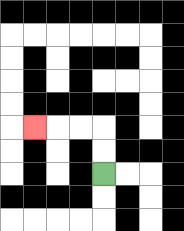{'start': '[4, 7]', 'end': '[1, 5]', 'path_directions': 'U,U,L,L,L', 'path_coordinates': '[[4, 7], [4, 6], [4, 5], [3, 5], [2, 5], [1, 5]]'}